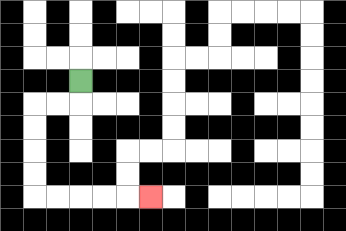{'start': '[3, 3]', 'end': '[6, 8]', 'path_directions': 'D,L,L,D,D,D,D,R,R,R,R,R', 'path_coordinates': '[[3, 3], [3, 4], [2, 4], [1, 4], [1, 5], [1, 6], [1, 7], [1, 8], [2, 8], [3, 8], [4, 8], [5, 8], [6, 8]]'}